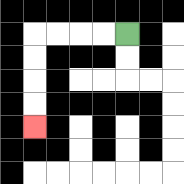{'start': '[5, 1]', 'end': '[1, 5]', 'path_directions': 'L,L,L,L,D,D,D,D', 'path_coordinates': '[[5, 1], [4, 1], [3, 1], [2, 1], [1, 1], [1, 2], [1, 3], [1, 4], [1, 5]]'}